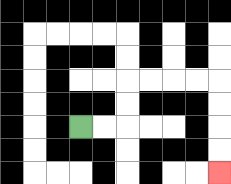{'start': '[3, 5]', 'end': '[9, 7]', 'path_directions': 'R,R,U,U,R,R,R,R,D,D,D,D', 'path_coordinates': '[[3, 5], [4, 5], [5, 5], [5, 4], [5, 3], [6, 3], [7, 3], [8, 3], [9, 3], [9, 4], [9, 5], [9, 6], [9, 7]]'}